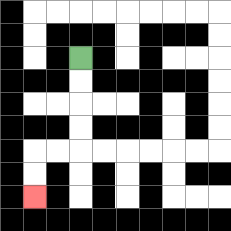{'start': '[3, 2]', 'end': '[1, 8]', 'path_directions': 'D,D,D,D,L,L,D,D', 'path_coordinates': '[[3, 2], [3, 3], [3, 4], [3, 5], [3, 6], [2, 6], [1, 6], [1, 7], [1, 8]]'}